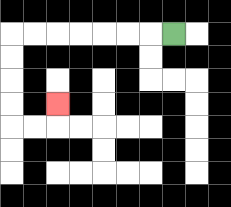{'start': '[7, 1]', 'end': '[2, 4]', 'path_directions': 'L,L,L,L,L,L,L,D,D,D,D,R,R,U', 'path_coordinates': '[[7, 1], [6, 1], [5, 1], [4, 1], [3, 1], [2, 1], [1, 1], [0, 1], [0, 2], [0, 3], [0, 4], [0, 5], [1, 5], [2, 5], [2, 4]]'}